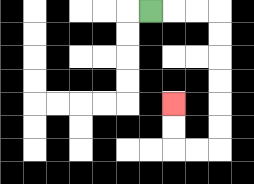{'start': '[6, 0]', 'end': '[7, 4]', 'path_directions': 'R,R,R,D,D,D,D,D,D,L,L,U,U', 'path_coordinates': '[[6, 0], [7, 0], [8, 0], [9, 0], [9, 1], [9, 2], [9, 3], [9, 4], [9, 5], [9, 6], [8, 6], [7, 6], [7, 5], [7, 4]]'}